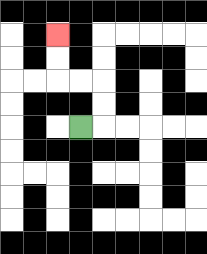{'start': '[3, 5]', 'end': '[2, 1]', 'path_directions': 'R,U,U,L,L,U,U', 'path_coordinates': '[[3, 5], [4, 5], [4, 4], [4, 3], [3, 3], [2, 3], [2, 2], [2, 1]]'}